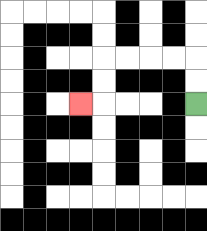{'start': '[8, 4]', 'end': '[3, 4]', 'path_directions': 'U,U,L,L,L,L,D,D,L', 'path_coordinates': '[[8, 4], [8, 3], [8, 2], [7, 2], [6, 2], [5, 2], [4, 2], [4, 3], [4, 4], [3, 4]]'}